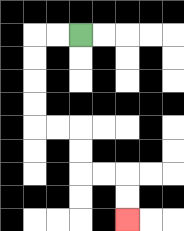{'start': '[3, 1]', 'end': '[5, 9]', 'path_directions': 'L,L,D,D,D,D,R,R,D,D,R,R,D,D', 'path_coordinates': '[[3, 1], [2, 1], [1, 1], [1, 2], [1, 3], [1, 4], [1, 5], [2, 5], [3, 5], [3, 6], [3, 7], [4, 7], [5, 7], [5, 8], [5, 9]]'}